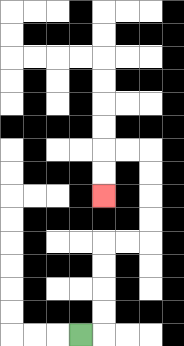{'start': '[3, 14]', 'end': '[4, 8]', 'path_directions': 'R,U,U,U,U,R,R,U,U,U,U,L,L,D,D', 'path_coordinates': '[[3, 14], [4, 14], [4, 13], [4, 12], [4, 11], [4, 10], [5, 10], [6, 10], [6, 9], [6, 8], [6, 7], [6, 6], [5, 6], [4, 6], [4, 7], [4, 8]]'}